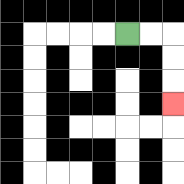{'start': '[5, 1]', 'end': '[7, 4]', 'path_directions': 'R,R,D,D,D', 'path_coordinates': '[[5, 1], [6, 1], [7, 1], [7, 2], [7, 3], [7, 4]]'}